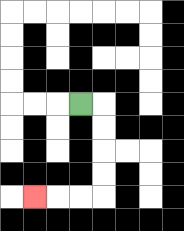{'start': '[3, 4]', 'end': '[1, 8]', 'path_directions': 'R,D,D,D,D,L,L,L', 'path_coordinates': '[[3, 4], [4, 4], [4, 5], [4, 6], [4, 7], [4, 8], [3, 8], [2, 8], [1, 8]]'}